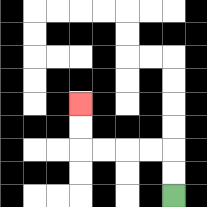{'start': '[7, 8]', 'end': '[3, 4]', 'path_directions': 'U,U,L,L,L,L,U,U', 'path_coordinates': '[[7, 8], [7, 7], [7, 6], [6, 6], [5, 6], [4, 6], [3, 6], [3, 5], [3, 4]]'}